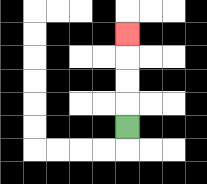{'start': '[5, 5]', 'end': '[5, 1]', 'path_directions': 'U,U,U,U', 'path_coordinates': '[[5, 5], [5, 4], [5, 3], [5, 2], [5, 1]]'}